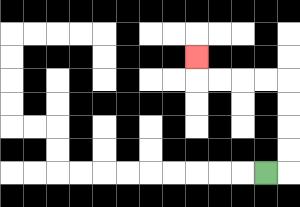{'start': '[11, 7]', 'end': '[8, 2]', 'path_directions': 'R,U,U,U,U,L,L,L,L,U', 'path_coordinates': '[[11, 7], [12, 7], [12, 6], [12, 5], [12, 4], [12, 3], [11, 3], [10, 3], [9, 3], [8, 3], [8, 2]]'}